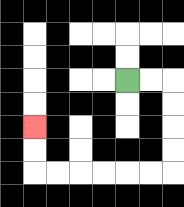{'start': '[5, 3]', 'end': '[1, 5]', 'path_directions': 'R,R,D,D,D,D,L,L,L,L,L,L,U,U', 'path_coordinates': '[[5, 3], [6, 3], [7, 3], [7, 4], [7, 5], [7, 6], [7, 7], [6, 7], [5, 7], [4, 7], [3, 7], [2, 7], [1, 7], [1, 6], [1, 5]]'}